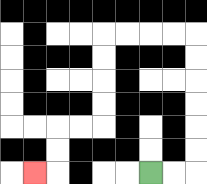{'start': '[6, 7]', 'end': '[1, 7]', 'path_directions': 'R,R,U,U,U,U,U,U,L,L,L,L,D,D,D,D,L,L,D,D,L', 'path_coordinates': '[[6, 7], [7, 7], [8, 7], [8, 6], [8, 5], [8, 4], [8, 3], [8, 2], [8, 1], [7, 1], [6, 1], [5, 1], [4, 1], [4, 2], [4, 3], [4, 4], [4, 5], [3, 5], [2, 5], [2, 6], [2, 7], [1, 7]]'}